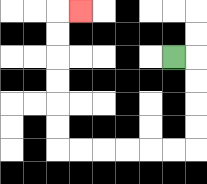{'start': '[7, 2]', 'end': '[3, 0]', 'path_directions': 'R,D,D,D,D,L,L,L,L,L,L,U,U,U,U,U,U,R', 'path_coordinates': '[[7, 2], [8, 2], [8, 3], [8, 4], [8, 5], [8, 6], [7, 6], [6, 6], [5, 6], [4, 6], [3, 6], [2, 6], [2, 5], [2, 4], [2, 3], [2, 2], [2, 1], [2, 0], [3, 0]]'}